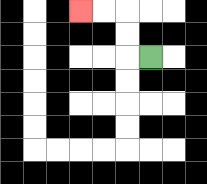{'start': '[6, 2]', 'end': '[3, 0]', 'path_directions': 'L,U,U,L,L', 'path_coordinates': '[[6, 2], [5, 2], [5, 1], [5, 0], [4, 0], [3, 0]]'}